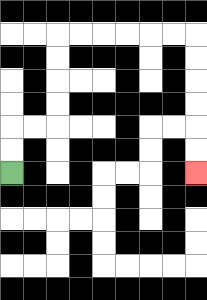{'start': '[0, 7]', 'end': '[8, 7]', 'path_directions': 'U,U,R,R,U,U,U,U,R,R,R,R,R,R,D,D,D,D,D,D', 'path_coordinates': '[[0, 7], [0, 6], [0, 5], [1, 5], [2, 5], [2, 4], [2, 3], [2, 2], [2, 1], [3, 1], [4, 1], [5, 1], [6, 1], [7, 1], [8, 1], [8, 2], [8, 3], [8, 4], [8, 5], [8, 6], [8, 7]]'}